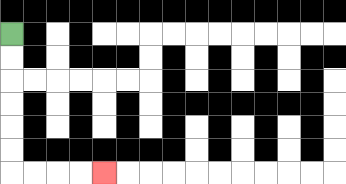{'start': '[0, 1]', 'end': '[4, 7]', 'path_directions': 'D,D,D,D,D,D,R,R,R,R', 'path_coordinates': '[[0, 1], [0, 2], [0, 3], [0, 4], [0, 5], [0, 6], [0, 7], [1, 7], [2, 7], [3, 7], [4, 7]]'}